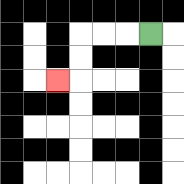{'start': '[6, 1]', 'end': '[2, 3]', 'path_directions': 'L,L,L,D,D,L', 'path_coordinates': '[[6, 1], [5, 1], [4, 1], [3, 1], [3, 2], [3, 3], [2, 3]]'}